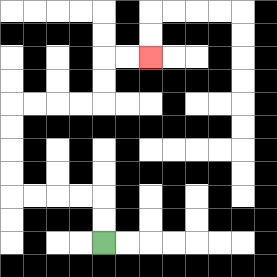{'start': '[4, 10]', 'end': '[6, 2]', 'path_directions': 'U,U,L,L,L,L,U,U,U,U,R,R,R,R,U,U,R,R', 'path_coordinates': '[[4, 10], [4, 9], [4, 8], [3, 8], [2, 8], [1, 8], [0, 8], [0, 7], [0, 6], [0, 5], [0, 4], [1, 4], [2, 4], [3, 4], [4, 4], [4, 3], [4, 2], [5, 2], [6, 2]]'}